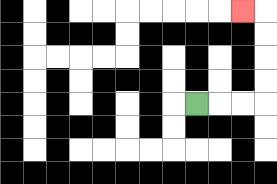{'start': '[8, 4]', 'end': '[10, 0]', 'path_directions': 'R,R,R,U,U,U,U,L', 'path_coordinates': '[[8, 4], [9, 4], [10, 4], [11, 4], [11, 3], [11, 2], [11, 1], [11, 0], [10, 0]]'}